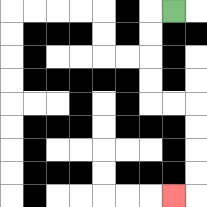{'start': '[7, 0]', 'end': '[7, 8]', 'path_directions': 'L,D,D,D,D,R,R,D,D,D,D,L', 'path_coordinates': '[[7, 0], [6, 0], [6, 1], [6, 2], [6, 3], [6, 4], [7, 4], [8, 4], [8, 5], [8, 6], [8, 7], [8, 8], [7, 8]]'}